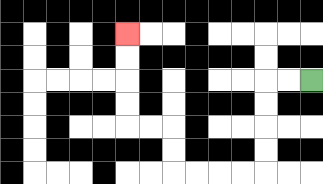{'start': '[13, 3]', 'end': '[5, 1]', 'path_directions': 'L,L,D,D,D,D,L,L,L,L,U,U,L,L,U,U,U,U', 'path_coordinates': '[[13, 3], [12, 3], [11, 3], [11, 4], [11, 5], [11, 6], [11, 7], [10, 7], [9, 7], [8, 7], [7, 7], [7, 6], [7, 5], [6, 5], [5, 5], [5, 4], [5, 3], [5, 2], [5, 1]]'}